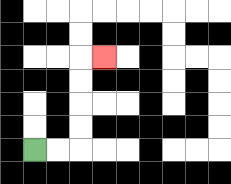{'start': '[1, 6]', 'end': '[4, 2]', 'path_directions': 'R,R,U,U,U,U,R', 'path_coordinates': '[[1, 6], [2, 6], [3, 6], [3, 5], [3, 4], [3, 3], [3, 2], [4, 2]]'}